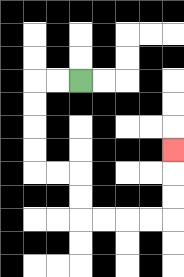{'start': '[3, 3]', 'end': '[7, 6]', 'path_directions': 'L,L,D,D,D,D,R,R,D,D,R,R,R,R,U,U,U', 'path_coordinates': '[[3, 3], [2, 3], [1, 3], [1, 4], [1, 5], [1, 6], [1, 7], [2, 7], [3, 7], [3, 8], [3, 9], [4, 9], [5, 9], [6, 9], [7, 9], [7, 8], [7, 7], [7, 6]]'}